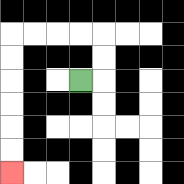{'start': '[3, 3]', 'end': '[0, 7]', 'path_directions': 'R,U,U,L,L,L,L,D,D,D,D,D,D', 'path_coordinates': '[[3, 3], [4, 3], [4, 2], [4, 1], [3, 1], [2, 1], [1, 1], [0, 1], [0, 2], [0, 3], [0, 4], [0, 5], [0, 6], [0, 7]]'}